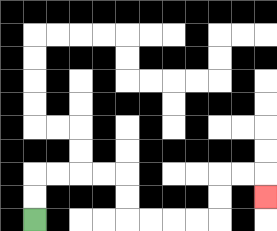{'start': '[1, 9]', 'end': '[11, 8]', 'path_directions': 'U,U,R,R,R,R,D,D,R,R,R,R,U,U,R,R,D', 'path_coordinates': '[[1, 9], [1, 8], [1, 7], [2, 7], [3, 7], [4, 7], [5, 7], [5, 8], [5, 9], [6, 9], [7, 9], [8, 9], [9, 9], [9, 8], [9, 7], [10, 7], [11, 7], [11, 8]]'}